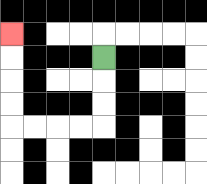{'start': '[4, 2]', 'end': '[0, 1]', 'path_directions': 'D,D,D,L,L,L,L,U,U,U,U', 'path_coordinates': '[[4, 2], [4, 3], [4, 4], [4, 5], [3, 5], [2, 5], [1, 5], [0, 5], [0, 4], [0, 3], [0, 2], [0, 1]]'}